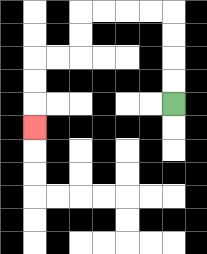{'start': '[7, 4]', 'end': '[1, 5]', 'path_directions': 'U,U,U,U,L,L,L,L,D,D,L,L,D,D,D', 'path_coordinates': '[[7, 4], [7, 3], [7, 2], [7, 1], [7, 0], [6, 0], [5, 0], [4, 0], [3, 0], [3, 1], [3, 2], [2, 2], [1, 2], [1, 3], [1, 4], [1, 5]]'}